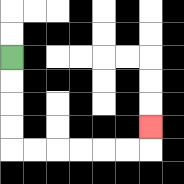{'start': '[0, 2]', 'end': '[6, 5]', 'path_directions': 'D,D,D,D,R,R,R,R,R,R,U', 'path_coordinates': '[[0, 2], [0, 3], [0, 4], [0, 5], [0, 6], [1, 6], [2, 6], [3, 6], [4, 6], [5, 6], [6, 6], [6, 5]]'}